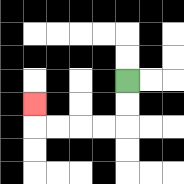{'start': '[5, 3]', 'end': '[1, 4]', 'path_directions': 'D,D,L,L,L,L,U', 'path_coordinates': '[[5, 3], [5, 4], [5, 5], [4, 5], [3, 5], [2, 5], [1, 5], [1, 4]]'}